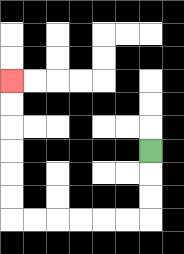{'start': '[6, 6]', 'end': '[0, 3]', 'path_directions': 'D,D,D,L,L,L,L,L,L,U,U,U,U,U,U', 'path_coordinates': '[[6, 6], [6, 7], [6, 8], [6, 9], [5, 9], [4, 9], [3, 9], [2, 9], [1, 9], [0, 9], [0, 8], [0, 7], [0, 6], [0, 5], [0, 4], [0, 3]]'}